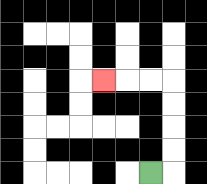{'start': '[6, 7]', 'end': '[4, 3]', 'path_directions': 'R,U,U,U,U,L,L,L', 'path_coordinates': '[[6, 7], [7, 7], [7, 6], [7, 5], [7, 4], [7, 3], [6, 3], [5, 3], [4, 3]]'}